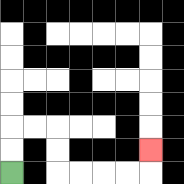{'start': '[0, 7]', 'end': '[6, 6]', 'path_directions': 'U,U,R,R,D,D,R,R,R,R,U', 'path_coordinates': '[[0, 7], [0, 6], [0, 5], [1, 5], [2, 5], [2, 6], [2, 7], [3, 7], [4, 7], [5, 7], [6, 7], [6, 6]]'}